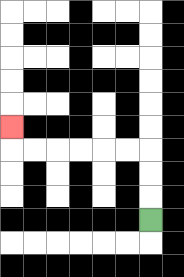{'start': '[6, 9]', 'end': '[0, 5]', 'path_directions': 'U,U,U,L,L,L,L,L,L,U', 'path_coordinates': '[[6, 9], [6, 8], [6, 7], [6, 6], [5, 6], [4, 6], [3, 6], [2, 6], [1, 6], [0, 6], [0, 5]]'}